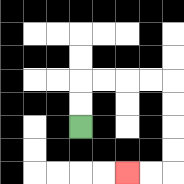{'start': '[3, 5]', 'end': '[5, 7]', 'path_directions': 'U,U,R,R,R,R,D,D,D,D,L,L', 'path_coordinates': '[[3, 5], [3, 4], [3, 3], [4, 3], [5, 3], [6, 3], [7, 3], [7, 4], [7, 5], [7, 6], [7, 7], [6, 7], [5, 7]]'}